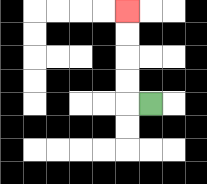{'start': '[6, 4]', 'end': '[5, 0]', 'path_directions': 'L,U,U,U,U', 'path_coordinates': '[[6, 4], [5, 4], [5, 3], [5, 2], [5, 1], [5, 0]]'}